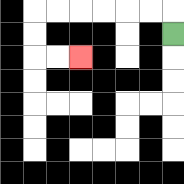{'start': '[7, 1]', 'end': '[3, 2]', 'path_directions': 'U,L,L,L,L,L,L,D,D,R,R', 'path_coordinates': '[[7, 1], [7, 0], [6, 0], [5, 0], [4, 0], [3, 0], [2, 0], [1, 0], [1, 1], [1, 2], [2, 2], [3, 2]]'}